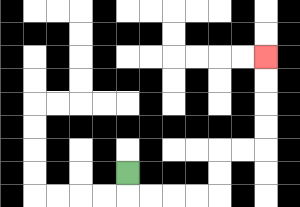{'start': '[5, 7]', 'end': '[11, 2]', 'path_directions': 'D,R,R,R,R,U,U,R,R,U,U,U,U', 'path_coordinates': '[[5, 7], [5, 8], [6, 8], [7, 8], [8, 8], [9, 8], [9, 7], [9, 6], [10, 6], [11, 6], [11, 5], [11, 4], [11, 3], [11, 2]]'}